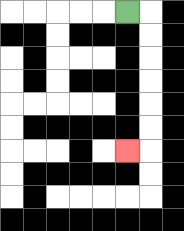{'start': '[5, 0]', 'end': '[5, 6]', 'path_directions': 'R,D,D,D,D,D,D,L', 'path_coordinates': '[[5, 0], [6, 0], [6, 1], [6, 2], [6, 3], [6, 4], [6, 5], [6, 6], [5, 6]]'}